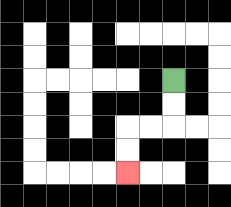{'start': '[7, 3]', 'end': '[5, 7]', 'path_directions': 'D,D,L,L,D,D', 'path_coordinates': '[[7, 3], [7, 4], [7, 5], [6, 5], [5, 5], [5, 6], [5, 7]]'}